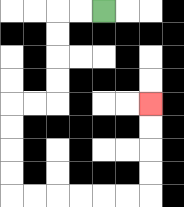{'start': '[4, 0]', 'end': '[6, 4]', 'path_directions': 'L,L,D,D,D,D,L,L,D,D,D,D,R,R,R,R,R,R,U,U,U,U', 'path_coordinates': '[[4, 0], [3, 0], [2, 0], [2, 1], [2, 2], [2, 3], [2, 4], [1, 4], [0, 4], [0, 5], [0, 6], [0, 7], [0, 8], [1, 8], [2, 8], [3, 8], [4, 8], [5, 8], [6, 8], [6, 7], [6, 6], [6, 5], [6, 4]]'}